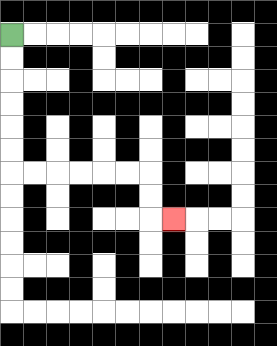{'start': '[0, 1]', 'end': '[7, 9]', 'path_directions': 'D,D,D,D,D,D,R,R,R,R,R,R,D,D,R', 'path_coordinates': '[[0, 1], [0, 2], [0, 3], [0, 4], [0, 5], [0, 6], [0, 7], [1, 7], [2, 7], [3, 7], [4, 7], [5, 7], [6, 7], [6, 8], [6, 9], [7, 9]]'}